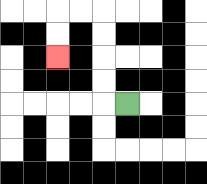{'start': '[5, 4]', 'end': '[2, 2]', 'path_directions': 'L,U,U,U,U,L,L,D,D', 'path_coordinates': '[[5, 4], [4, 4], [4, 3], [4, 2], [4, 1], [4, 0], [3, 0], [2, 0], [2, 1], [2, 2]]'}